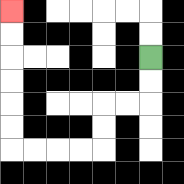{'start': '[6, 2]', 'end': '[0, 0]', 'path_directions': 'D,D,L,L,D,D,L,L,L,L,U,U,U,U,U,U', 'path_coordinates': '[[6, 2], [6, 3], [6, 4], [5, 4], [4, 4], [4, 5], [4, 6], [3, 6], [2, 6], [1, 6], [0, 6], [0, 5], [0, 4], [0, 3], [0, 2], [0, 1], [0, 0]]'}